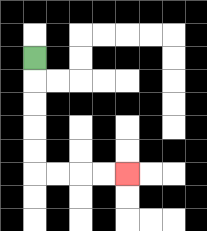{'start': '[1, 2]', 'end': '[5, 7]', 'path_directions': 'D,D,D,D,D,R,R,R,R', 'path_coordinates': '[[1, 2], [1, 3], [1, 4], [1, 5], [1, 6], [1, 7], [2, 7], [3, 7], [4, 7], [5, 7]]'}